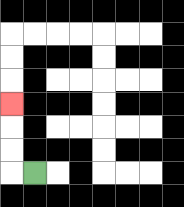{'start': '[1, 7]', 'end': '[0, 4]', 'path_directions': 'L,U,U,U', 'path_coordinates': '[[1, 7], [0, 7], [0, 6], [0, 5], [0, 4]]'}